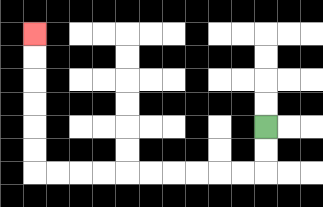{'start': '[11, 5]', 'end': '[1, 1]', 'path_directions': 'D,D,L,L,L,L,L,L,L,L,L,L,U,U,U,U,U,U', 'path_coordinates': '[[11, 5], [11, 6], [11, 7], [10, 7], [9, 7], [8, 7], [7, 7], [6, 7], [5, 7], [4, 7], [3, 7], [2, 7], [1, 7], [1, 6], [1, 5], [1, 4], [1, 3], [1, 2], [1, 1]]'}